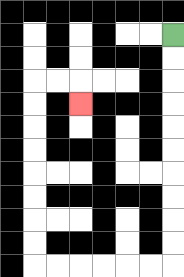{'start': '[7, 1]', 'end': '[3, 4]', 'path_directions': 'D,D,D,D,D,D,D,D,D,D,L,L,L,L,L,L,U,U,U,U,U,U,U,U,R,R,D', 'path_coordinates': '[[7, 1], [7, 2], [7, 3], [7, 4], [7, 5], [7, 6], [7, 7], [7, 8], [7, 9], [7, 10], [7, 11], [6, 11], [5, 11], [4, 11], [3, 11], [2, 11], [1, 11], [1, 10], [1, 9], [1, 8], [1, 7], [1, 6], [1, 5], [1, 4], [1, 3], [2, 3], [3, 3], [3, 4]]'}